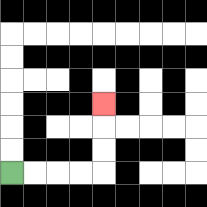{'start': '[0, 7]', 'end': '[4, 4]', 'path_directions': 'R,R,R,R,U,U,U', 'path_coordinates': '[[0, 7], [1, 7], [2, 7], [3, 7], [4, 7], [4, 6], [4, 5], [4, 4]]'}